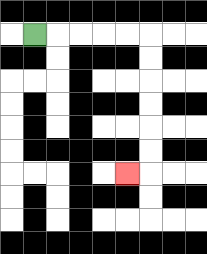{'start': '[1, 1]', 'end': '[5, 7]', 'path_directions': 'R,R,R,R,R,D,D,D,D,D,D,L', 'path_coordinates': '[[1, 1], [2, 1], [3, 1], [4, 1], [5, 1], [6, 1], [6, 2], [6, 3], [6, 4], [6, 5], [6, 6], [6, 7], [5, 7]]'}